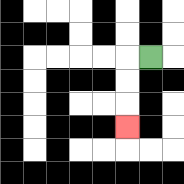{'start': '[6, 2]', 'end': '[5, 5]', 'path_directions': 'L,D,D,D', 'path_coordinates': '[[6, 2], [5, 2], [5, 3], [5, 4], [5, 5]]'}